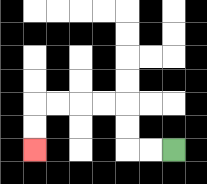{'start': '[7, 6]', 'end': '[1, 6]', 'path_directions': 'L,L,U,U,L,L,L,L,D,D', 'path_coordinates': '[[7, 6], [6, 6], [5, 6], [5, 5], [5, 4], [4, 4], [3, 4], [2, 4], [1, 4], [1, 5], [1, 6]]'}